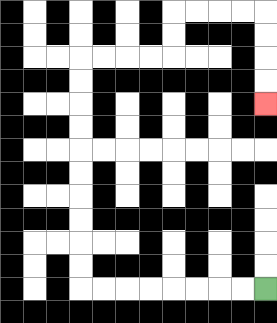{'start': '[11, 12]', 'end': '[11, 4]', 'path_directions': 'L,L,L,L,L,L,L,L,U,U,U,U,U,U,U,U,U,U,R,R,R,R,U,U,R,R,R,R,D,D,D,D', 'path_coordinates': '[[11, 12], [10, 12], [9, 12], [8, 12], [7, 12], [6, 12], [5, 12], [4, 12], [3, 12], [3, 11], [3, 10], [3, 9], [3, 8], [3, 7], [3, 6], [3, 5], [3, 4], [3, 3], [3, 2], [4, 2], [5, 2], [6, 2], [7, 2], [7, 1], [7, 0], [8, 0], [9, 0], [10, 0], [11, 0], [11, 1], [11, 2], [11, 3], [11, 4]]'}